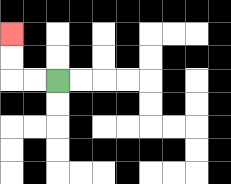{'start': '[2, 3]', 'end': '[0, 1]', 'path_directions': 'L,L,U,U', 'path_coordinates': '[[2, 3], [1, 3], [0, 3], [0, 2], [0, 1]]'}